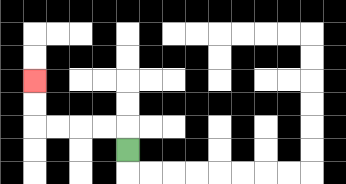{'start': '[5, 6]', 'end': '[1, 3]', 'path_directions': 'U,L,L,L,L,U,U', 'path_coordinates': '[[5, 6], [5, 5], [4, 5], [3, 5], [2, 5], [1, 5], [1, 4], [1, 3]]'}